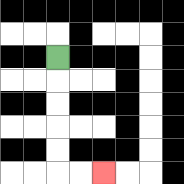{'start': '[2, 2]', 'end': '[4, 7]', 'path_directions': 'D,D,D,D,D,R,R', 'path_coordinates': '[[2, 2], [2, 3], [2, 4], [2, 5], [2, 6], [2, 7], [3, 7], [4, 7]]'}